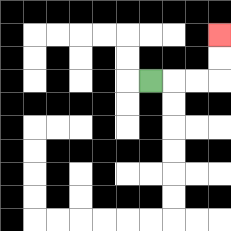{'start': '[6, 3]', 'end': '[9, 1]', 'path_directions': 'R,R,R,U,U', 'path_coordinates': '[[6, 3], [7, 3], [8, 3], [9, 3], [9, 2], [9, 1]]'}